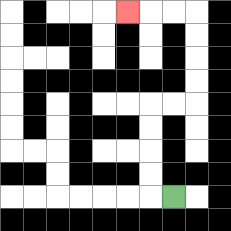{'start': '[7, 8]', 'end': '[5, 0]', 'path_directions': 'L,U,U,U,U,R,R,U,U,U,U,L,L,L', 'path_coordinates': '[[7, 8], [6, 8], [6, 7], [6, 6], [6, 5], [6, 4], [7, 4], [8, 4], [8, 3], [8, 2], [8, 1], [8, 0], [7, 0], [6, 0], [5, 0]]'}